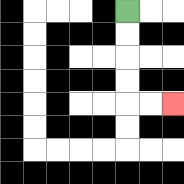{'start': '[5, 0]', 'end': '[7, 4]', 'path_directions': 'D,D,D,D,R,R', 'path_coordinates': '[[5, 0], [5, 1], [5, 2], [5, 3], [5, 4], [6, 4], [7, 4]]'}